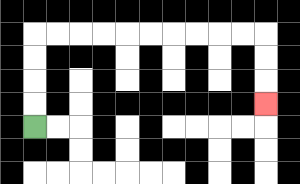{'start': '[1, 5]', 'end': '[11, 4]', 'path_directions': 'U,U,U,U,R,R,R,R,R,R,R,R,R,R,D,D,D', 'path_coordinates': '[[1, 5], [1, 4], [1, 3], [1, 2], [1, 1], [2, 1], [3, 1], [4, 1], [5, 1], [6, 1], [7, 1], [8, 1], [9, 1], [10, 1], [11, 1], [11, 2], [11, 3], [11, 4]]'}